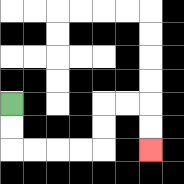{'start': '[0, 4]', 'end': '[6, 6]', 'path_directions': 'D,D,R,R,R,R,U,U,R,R,D,D', 'path_coordinates': '[[0, 4], [0, 5], [0, 6], [1, 6], [2, 6], [3, 6], [4, 6], [4, 5], [4, 4], [5, 4], [6, 4], [6, 5], [6, 6]]'}